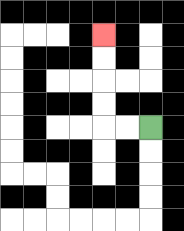{'start': '[6, 5]', 'end': '[4, 1]', 'path_directions': 'L,L,U,U,U,U', 'path_coordinates': '[[6, 5], [5, 5], [4, 5], [4, 4], [4, 3], [4, 2], [4, 1]]'}